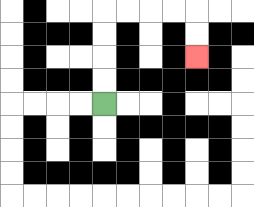{'start': '[4, 4]', 'end': '[8, 2]', 'path_directions': 'U,U,U,U,R,R,R,R,D,D', 'path_coordinates': '[[4, 4], [4, 3], [4, 2], [4, 1], [4, 0], [5, 0], [6, 0], [7, 0], [8, 0], [8, 1], [8, 2]]'}